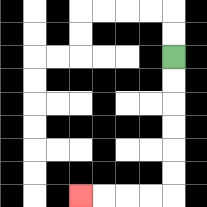{'start': '[7, 2]', 'end': '[3, 8]', 'path_directions': 'D,D,D,D,D,D,L,L,L,L', 'path_coordinates': '[[7, 2], [7, 3], [7, 4], [7, 5], [7, 6], [7, 7], [7, 8], [6, 8], [5, 8], [4, 8], [3, 8]]'}